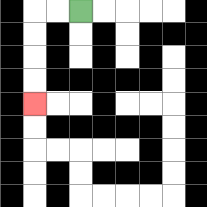{'start': '[3, 0]', 'end': '[1, 4]', 'path_directions': 'L,L,D,D,D,D', 'path_coordinates': '[[3, 0], [2, 0], [1, 0], [1, 1], [1, 2], [1, 3], [1, 4]]'}